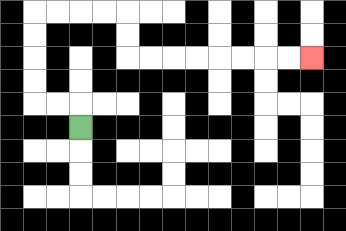{'start': '[3, 5]', 'end': '[13, 2]', 'path_directions': 'U,L,L,U,U,U,U,R,R,R,R,D,D,R,R,R,R,R,R,R,R', 'path_coordinates': '[[3, 5], [3, 4], [2, 4], [1, 4], [1, 3], [1, 2], [1, 1], [1, 0], [2, 0], [3, 0], [4, 0], [5, 0], [5, 1], [5, 2], [6, 2], [7, 2], [8, 2], [9, 2], [10, 2], [11, 2], [12, 2], [13, 2]]'}